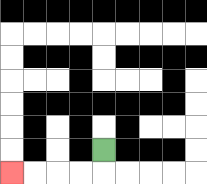{'start': '[4, 6]', 'end': '[0, 7]', 'path_directions': 'D,L,L,L,L', 'path_coordinates': '[[4, 6], [4, 7], [3, 7], [2, 7], [1, 7], [0, 7]]'}